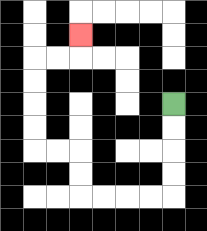{'start': '[7, 4]', 'end': '[3, 1]', 'path_directions': 'D,D,D,D,L,L,L,L,U,U,L,L,U,U,U,U,R,R,U', 'path_coordinates': '[[7, 4], [7, 5], [7, 6], [7, 7], [7, 8], [6, 8], [5, 8], [4, 8], [3, 8], [3, 7], [3, 6], [2, 6], [1, 6], [1, 5], [1, 4], [1, 3], [1, 2], [2, 2], [3, 2], [3, 1]]'}